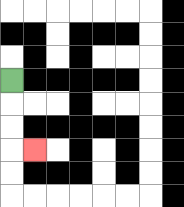{'start': '[0, 3]', 'end': '[1, 6]', 'path_directions': 'D,D,D,R', 'path_coordinates': '[[0, 3], [0, 4], [0, 5], [0, 6], [1, 6]]'}